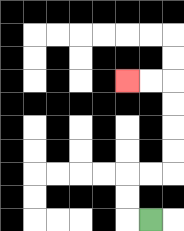{'start': '[6, 9]', 'end': '[5, 3]', 'path_directions': 'L,U,U,R,R,U,U,U,U,L,L', 'path_coordinates': '[[6, 9], [5, 9], [5, 8], [5, 7], [6, 7], [7, 7], [7, 6], [7, 5], [7, 4], [7, 3], [6, 3], [5, 3]]'}